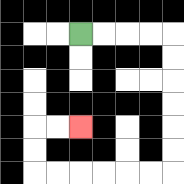{'start': '[3, 1]', 'end': '[3, 5]', 'path_directions': 'R,R,R,R,D,D,D,D,D,D,L,L,L,L,L,L,U,U,R,R', 'path_coordinates': '[[3, 1], [4, 1], [5, 1], [6, 1], [7, 1], [7, 2], [7, 3], [7, 4], [7, 5], [7, 6], [7, 7], [6, 7], [5, 7], [4, 7], [3, 7], [2, 7], [1, 7], [1, 6], [1, 5], [2, 5], [3, 5]]'}